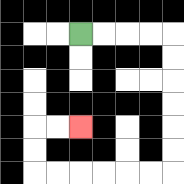{'start': '[3, 1]', 'end': '[3, 5]', 'path_directions': 'R,R,R,R,D,D,D,D,D,D,L,L,L,L,L,L,U,U,R,R', 'path_coordinates': '[[3, 1], [4, 1], [5, 1], [6, 1], [7, 1], [7, 2], [7, 3], [7, 4], [7, 5], [7, 6], [7, 7], [6, 7], [5, 7], [4, 7], [3, 7], [2, 7], [1, 7], [1, 6], [1, 5], [2, 5], [3, 5]]'}